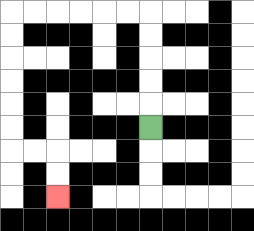{'start': '[6, 5]', 'end': '[2, 8]', 'path_directions': 'U,U,U,U,U,L,L,L,L,L,L,D,D,D,D,D,D,R,R,D,D', 'path_coordinates': '[[6, 5], [6, 4], [6, 3], [6, 2], [6, 1], [6, 0], [5, 0], [4, 0], [3, 0], [2, 0], [1, 0], [0, 0], [0, 1], [0, 2], [0, 3], [0, 4], [0, 5], [0, 6], [1, 6], [2, 6], [2, 7], [2, 8]]'}